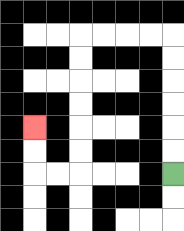{'start': '[7, 7]', 'end': '[1, 5]', 'path_directions': 'U,U,U,U,U,U,L,L,L,L,D,D,D,D,D,D,L,L,U,U', 'path_coordinates': '[[7, 7], [7, 6], [7, 5], [7, 4], [7, 3], [7, 2], [7, 1], [6, 1], [5, 1], [4, 1], [3, 1], [3, 2], [3, 3], [3, 4], [3, 5], [3, 6], [3, 7], [2, 7], [1, 7], [1, 6], [1, 5]]'}